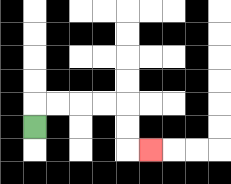{'start': '[1, 5]', 'end': '[6, 6]', 'path_directions': 'U,R,R,R,R,D,D,R', 'path_coordinates': '[[1, 5], [1, 4], [2, 4], [3, 4], [4, 4], [5, 4], [5, 5], [5, 6], [6, 6]]'}